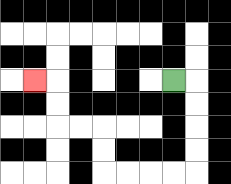{'start': '[7, 3]', 'end': '[1, 3]', 'path_directions': 'R,D,D,D,D,L,L,L,L,U,U,L,L,U,U,L', 'path_coordinates': '[[7, 3], [8, 3], [8, 4], [8, 5], [8, 6], [8, 7], [7, 7], [6, 7], [5, 7], [4, 7], [4, 6], [4, 5], [3, 5], [2, 5], [2, 4], [2, 3], [1, 3]]'}